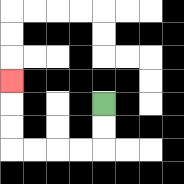{'start': '[4, 4]', 'end': '[0, 3]', 'path_directions': 'D,D,L,L,L,L,U,U,U', 'path_coordinates': '[[4, 4], [4, 5], [4, 6], [3, 6], [2, 6], [1, 6], [0, 6], [0, 5], [0, 4], [0, 3]]'}